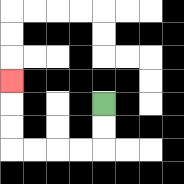{'start': '[4, 4]', 'end': '[0, 3]', 'path_directions': 'D,D,L,L,L,L,U,U,U', 'path_coordinates': '[[4, 4], [4, 5], [4, 6], [3, 6], [2, 6], [1, 6], [0, 6], [0, 5], [0, 4], [0, 3]]'}